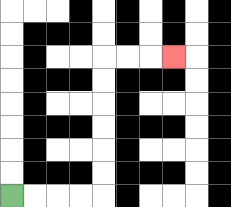{'start': '[0, 8]', 'end': '[7, 2]', 'path_directions': 'R,R,R,R,U,U,U,U,U,U,R,R,R', 'path_coordinates': '[[0, 8], [1, 8], [2, 8], [3, 8], [4, 8], [4, 7], [4, 6], [4, 5], [4, 4], [4, 3], [4, 2], [5, 2], [6, 2], [7, 2]]'}